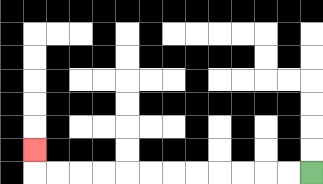{'start': '[13, 7]', 'end': '[1, 6]', 'path_directions': 'L,L,L,L,L,L,L,L,L,L,L,L,U', 'path_coordinates': '[[13, 7], [12, 7], [11, 7], [10, 7], [9, 7], [8, 7], [7, 7], [6, 7], [5, 7], [4, 7], [3, 7], [2, 7], [1, 7], [1, 6]]'}